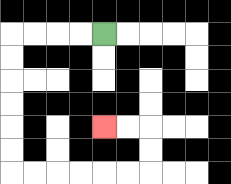{'start': '[4, 1]', 'end': '[4, 5]', 'path_directions': 'L,L,L,L,D,D,D,D,D,D,R,R,R,R,R,R,U,U,L,L', 'path_coordinates': '[[4, 1], [3, 1], [2, 1], [1, 1], [0, 1], [0, 2], [0, 3], [0, 4], [0, 5], [0, 6], [0, 7], [1, 7], [2, 7], [3, 7], [4, 7], [5, 7], [6, 7], [6, 6], [6, 5], [5, 5], [4, 5]]'}